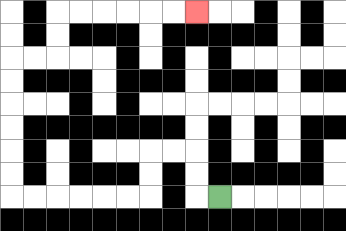{'start': '[9, 8]', 'end': '[8, 0]', 'path_directions': 'L,U,U,L,L,D,D,L,L,L,L,L,L,U,U,U,U,U,U,R,R,U,U,R,R,R,R,R,R', 'path_coordinates': '[[9, 8], [8, 8], [8, 7], [8, 6], [7, 6], [6, 6], [6, 7], [6, 8], [5, 8], [4, 8], [3, 8], [2, 8], [1, 8], [0, 8], [0, 7], [0, 6], [0, 5], [0, 4], [0, 3], [0, 2], [1, 2], [2, 2], [2, 1], [2, 0], [3, 0], [4, 0], [5, 0], [6, 0], [7, 0], [8, 0]]'}